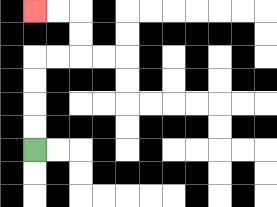{'start': '[1, 6]', 'end': '[1, 0]', 'path_directions': 'U,U,U,U,R,R,U,U,L,L', 'path_coordinates': '[[1, 6], [1, 5], [1, 4], [1, 3], [1, 2], [2, 2], [3, 2], [3, 1], [3, 0], [2, 0], [1, 0]]'}